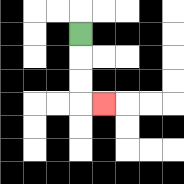{'start': '[3, 1]', 'end': '[4, 4]', 'path_directions': 'D,D,D,R', 'path_coordinates': '[[3, 1], [3, 2], [3, 3], [3, 4], [4, 4]]'}